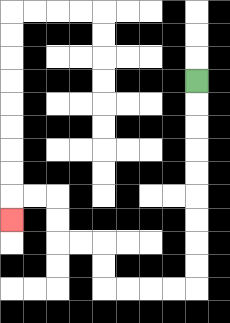{'start': '[8, 3]', 'end': '[0, 9]', 'path_directions': 'D,D,D,D,D,D,D,D,D,L,L,L,L,U,U,L,L,U,U,L,L,D', 'path_coordinates': '[[8, 3], [8, 4], [8, 5], [8, 6], [8, 7], [8, 8], [8, 9], [8, 10], [8, 11], [8, 12], [7, 12], [6, 12], [5, 12], [4, 12], [4, 11], [4, 10], [3, 10], [2, 10], [2, 9], [2, 8], [1, 8], [0, 8], [0, 9]]'}